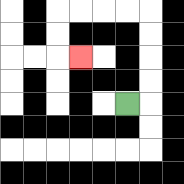{'start': '[5, 4]', 'end': '[3, 2]', 'path_directions': 'R,U,U,U,U,L,L,L,L,D,D,R', 'path_coordinates': '[[5, 4], [6, 4], [6, 3], [6, 2], [6, 1], [6, 0], [5, 0], [4, 0], [3, 0], [2, 0], [2, 1], [2, 2], [3, 2]]'}